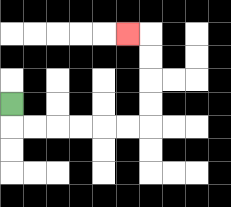{'start': '[0, 4]', 'end': '[5, 1]', 'path_directions': 'D,R,R,R,R,R,R,U,U,U,U,L', 'path_coordinates': '[[0, 4], [0, 5], [1, 5], [2, 5], [3, 5], [4, 5], [5, 5], [6, 5], [6, 4], [6, 3], [6, 2], [6, 1], [5, 1]]'}